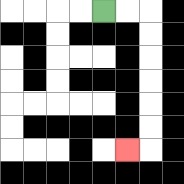{'start': '[4, 0]', 'end': '[5, 6]', 'path_directions': 'R,R,D,D,D,D,D,D,L', 'path_coordinates': '[[4, 0], [5, 0], [6, 0], [6, 1], [6, 2], [6, 3], [6, 4], [6, 5], [6, 6], [5, 6]]'}